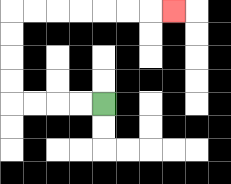{'start': '[4, 4]', 'end': '[7, 0]', 'path_directions': 'L,L,L,L,U,U,U,U,R,R,R,R,R,R,R', 'path_coordinates': '[[4, 4], [3, 4], [2, 4], [1, 4], [0, 4], [0, 3], [0, 2], [0, 1], [0, 0], [1, 0], [2, 0], [3, 0], [4, 0], [5, 0], [6, 0], [7, 0]]'}